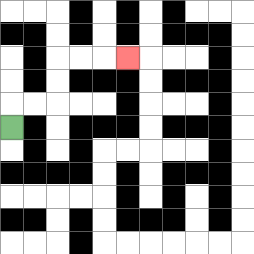{'start': '[0, 5]', 'end': '[5, 2]', 'path_directions': 'U,R,R,U,U,R,R,R', 'path_coordinates': '[[0, 5], [0, 4], [1, 4], [2, 4], [2, 3], [2, 2], [3, 2], [4, 2], [5, 2]]'}